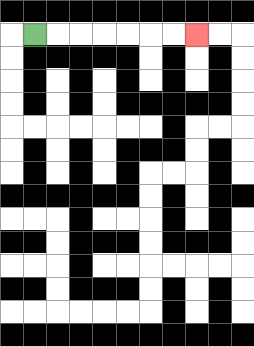{'start': '[1, 1]', 'end': '[8, 1]', 'path_directions': 'R,R,R,R,R,R,R', 'path_coordinates': '[[1, 1], [2, 1], [3, 1], [4, 1], [5, 1], [6, 1], [7, 1], [8, 1]]'}